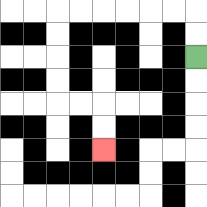{'start': '[8, 2]', 'end': '[4, 6]', 'path_directions': 'U,U,L,L,L,L,L,L,D,D,D,D,R,R,D,D', 'path_coordinates': '[[8, 2], [8, 1], [8, 0], [7, 0], [6, 0], [5, 0], [4, 0], [3, 0], [2, 0], [2, 1], [2, 2], [2, 3], [2, 4], [3, 4], [4, 4], [4, 5], [4, 6]]'}